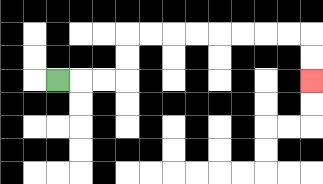{'start': '[2, 3]', 'end': '[13, 3]', 'path_directions': 'R,R,R,U,U,R,R,R,R,R,R,R,R,D,D', 'path_coordinates': '[[2, 3], [3, 3], [4, 3], [5, 3], [5, 2], [5, 1], [6, 1], [7, 1], [8, 1], [9, 1], [10, 1], [11, 1], [12, 1], [13, 1], [13, 2], [13, 3]]'}